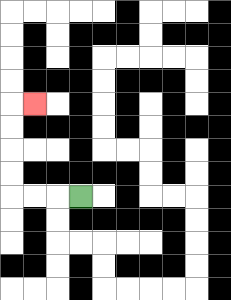{'start': '[3, 8]', 'end': '[1, 4]', 'path_directions': 'L,L,L,U,U,U,U,R', 'path_coordinates': '[[3, 8], [2, 8], [1, 8], [0, 8], [0, 7], [0, 6], [0, 5], [0, 4], [1, 4]]'}